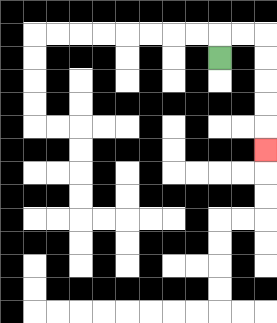{'start': '[9, 2]', 'end': '[11, 6]', 'path_directions': 'U,R,R,D,D,D,D,D', 'path_coordinates': '[[9, 2], [9, 1], [10, 1], [11, 1], [11, 2], [11, 3], [11, 4], [11, 5], [11, 6]]'}